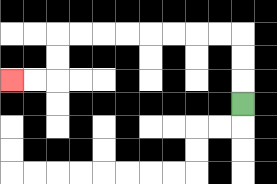{'start': '[10, 4]', 'end': '[0, 3]', 'path_directions': 'U,U,U,L,L,L,L,L,L,L,L,D,D,L,L', 'path_coordinates': '[[10, 4], [10, 3], [10, 2], [10, 1], [9, 1], [8, 1], [7, 1], [6, 1], [5, 1], [4, 1], [3, 1], [2, 1], [2, 2], [2, 3], [1, 3], [0, 3]]'}